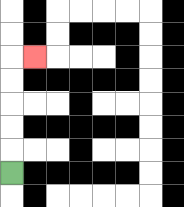{'start': '[0, 7]', 'end': '[1, 2]', 'path_directions': 'U,U,U,U,U,R', 'path_coordinates': '[[0, 7], [0, 6], [0, 5], [0, 4], [0, 3], [0, 2], [1, 2]]'}